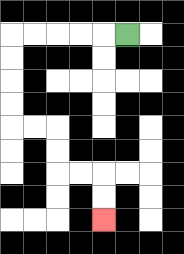{'start': '[5, 1]', 'end': '[4, 9]', 'path_directions': 'L,L,L,L,L,D,D,D,D,R,R,D,D,R,R,D,D', 'path_coordinates': '[[5, 1], [4, 1], [3, 1], [2, 1], [1, 1], [0, 1], [0, 2], [0, 3], [0, 4], [0, 5], [1, 5], [2, 5], [2, 6], [2, 7], [3, 7], [4, 7], [4, 8], [4, 9]]'}